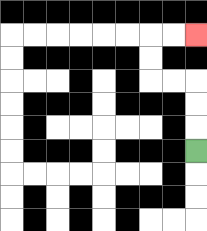{'start': '[8, 6]', 'end': '[8, 1]', 'path_directions': 'U,U,U,L,L,U,U,R,R', 'path_coordinates': '[[8, 6], [8, 5], [8, 4], [8, 3], [7, 3], [6, 3], [6, 2], [6, 1], [7, 1], [8, 1]]'}